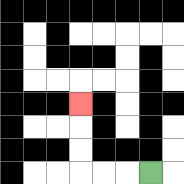{'start': '[6, 7]', 'end': '[3, 4]', 'path_directions': 'L,L,L,U,U,U', 'path_coordinates': '[[6, 7], [5, 7], [4, 7], [3, 7], [3, 6], [3, 5], [3, 4]]'}